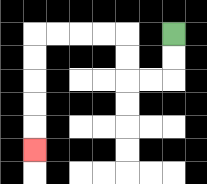{'start': '[7, 1]', 'end': '[1, 6]', 'path_directions': 'D,D,L,L,U,U,L,L,L,L,D,D,D,D,D', 'path_coordinates': '[[7, 1], [7, 2], [7, 3], [6, 3], [5, 3], [5, 2], [5, 1], [4, 1], [3, 1], [2, 1], [1, 1], [1, 2], [1, 3], [1, 4], [1, 5], [1, 6]]'}